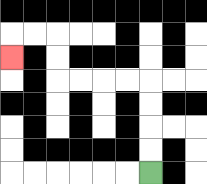{'start': '[6, 7]', 'end': '[0, 2]', 'path_directions': 'U,U,U,U,L,L,L,L,U,U,L,L,D', 'path_coordinates': '[[6, 7], [6, 6], [6, 5], [6, 4], [6, 3], [5, 3], [4, 3], [3, 3], [2, 3], [2, 2], [2, 1], [1, 1], [0, 1], [0, 2]]'}